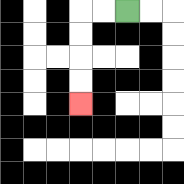{'start': '[5, 0]', 'end': '[3, 4]', 'path_directions': 'L,L,D,D,D,D', 'path_coordinates': '[[5, 0], [4, 0], [3, 0], [3, 1], [3, 2], [3, 3], [3, 4]]'}